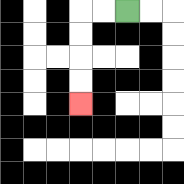{'start': '[5, 0]', 'end': '[3, 4]', 'path_directions': 'L,L,D,D,D,D', 'path_coordinates': '[[5, 0], [4, 0], [3, 0], [3, 1], [3, 2], [3, 3], [3, 4]]'}